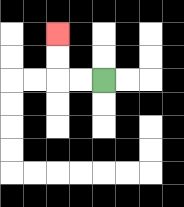{'start': '[4, 3]', 'end': '[2, 1]', 'path_directions': 'L,L,U,U', 'path_coordinates': '[[4, 3], [3, 3], [2, 3], [2, 2], [2, 1]]'}